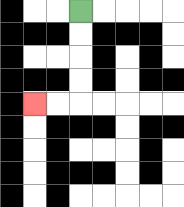{'start': '[3, 0]', 'end': '[1, 4]', 'path_directions': 'D,D,D,D,L,L', 'path_coordinates': '[[3, 0], [3, 1], [3, 2], [3, 3], [3, 4], [2, 4], [1, 4]]'}